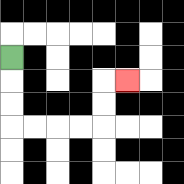{'start': '[0, 2]', 'end': '[5, 3]', 'path_directions': 'D,D,D,R,R,R,R,U,U,R', 'path_coordinates': '[[0, 2], [0, 3], [0, 4], [0, 5], [1, 5], [2, 5], [3, 5], [4, 5], [4, 4], [4, 3], [5, 3]]'}